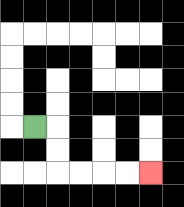{'start': '[1, 5]', 'end': '[6, 7]', 'path_directions': 'R,D,D,R,R,R,R', 'path_coordinates': '[[1, 5], [2, 5], [2, 6], [2, 7], [3, 7], [4, 7], [5, 7], [6, 7]]'}